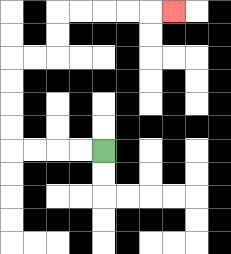{'start': '[4, 6]', 'end': '[7, 0]', 'path_directions': 'L,L,L,L,U,U,U,U,R,R,U,U,R,R,R,R,R', 'path_coordinates': '[[4, 6], [3, 6], [2, 6], [1, 6], [0, 6], [0, 5], [0, 4], [0, 3], [0, 2], [1, 2], [2, 2], [2, 1], [2, 0], [3, 0], [4, 0], [5, 0], [6, 0], [7, 0]]'}